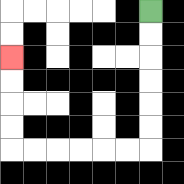{'start': '[6, 0]', 'end': '[0, 2]', 'path_directions': 'D,D,D,D,D,D,L,L,L,L,L,L,U,U,U,U', 'path_coordinates': '[[6, 0], [6, 1], [6, 2], [6, 3], [6, 4], [6, 5], [6, 6], [5, 6], [4, 6], [3, 6], [2, 6], [1, 6], [0, 6], [0, 5], [0, 4], [0, 3], [0, 2]]'}